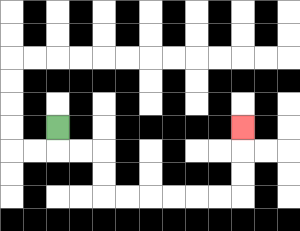{'start': '[2, 5]', 'end': '[10, 5]', 'path_directions': 'D,R,R,D,D,R,R,R,R,R,R,U,U,U', 'path_coordinates': '[[2, 5], [2, 6], [3, 6], [4, 6], [4, 7], [4, 8], [5, 8], [6, 8], [7, 8], [8, 8], [9, 8], [10, 8], [10, 7], [10, 6], [10, 5]]'}